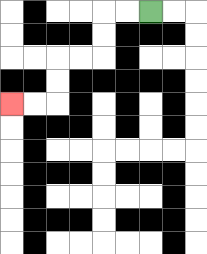{'start': '[6, 0]', 'end': '[0, 4]', 'path_directions': 'L,L,D,D,L,L,D,D,L,L', 'path_coordinates': '[[6, 0], [5, 0], [4, 0], [4, 1], [4, 2], [3, 2], [2, 2], [2, 3], [2, 4], [1, 4], [0, 4]]'}